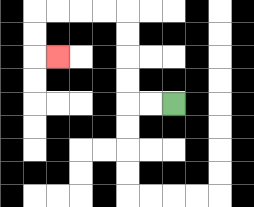{'start': '[7, 4]', 'end': '[2, 2]', 'path_directions': 'L,L,U,U,U,U,L,L,L,L,D,D,R', 'path_coordinates': '[[7, 4], [6, 4], [5, 4], [5, 3], [5, 2], [5, 1], [5, 0], [4, 0], [3, 0], [2, 0], [1, 0], [1, 1], [1, 2], [2, 2]]'}